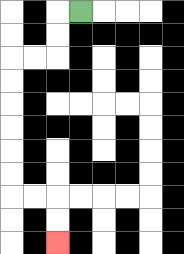{'start': '[3, 0]', 'end': '[2, 10]', 'path_directions': 'L,D,D,L,L,D,D,D,D,D,D,R,R,D,D', 'path_coordinates': '[[3, 0], [2, 0], [2, 1], [2, 2], [1, 2], [0, 2], [0, 3], [0, 4], [0, 5], [0, 6], [0, 7], [0, 8], [1, 8], [2, 8], [2, 9], [2, 10]]'}